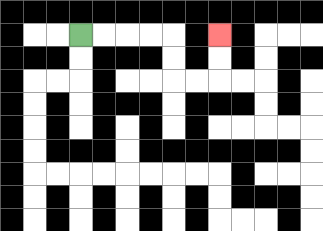{'start': '[3, 1]', 'end': '[9, 1]', 'path_directions': 'R,R,R,R,D,D,R,R,U,U', 'path_coordinates': '[[3, 1], [4, 1], [5, 1], [6, 1], [7, 1], [7, 2], [7, 3], [8, 3], [9, 3], [9, 2], [9, 1]]'}